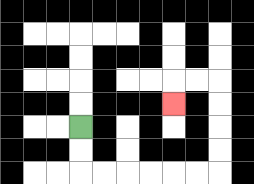{'start': '[3, 5]', 'end': '[7, 4]', 'path_directions': 'D,D,R,R,R,R,R,R,U,U,U,U,L,L,D', 'path_coordinates': '[[3, 5], [3, 6], [3, 7], [4, 7], [5, 7], [6, 7], [7, 7], [8, 7], [9, 7], [9, 6], [9, 5], [9, 4], [9, 3], [8, 3], [7, 3], [7, 4]]'}